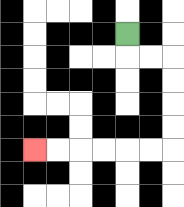{'start': '[5, 1]', 'end': '[1, 6]', 'path_directions': 'D,R,R,D,D,D,D,L,L,L,L,L,L', 'path_coordinates': '[[5, 1], [5, 2], [6, 2], [7, 2], [7, 3], [7, 4], [7, 5], [7, 6], [6, 6], [5, 6], [4, 6], [3, 6], [2, 6], [1, 6]]'}